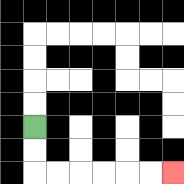{'start': '[1, 5]', 'end': '[7, 7]', 'path_directions': 'D,D,R,R,R,R,R,R', 'path_coordinates': '[[1, 5], [1, 6], [1, 7], [2, 7], [3, 7], [4, 7], [5, 7], [6, 7], [7, 7]]'}